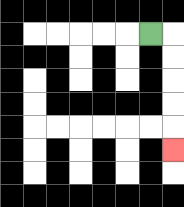{'start': '[6, 1]', 'end': '[7, 6]', 'path_directions': 'R,D,D,D,D,D', 'path_coordinates': '[[6, 1], [7, 1], [7, 2], [7, 3], [7, 4], [7, 5], [7, 6]]'}